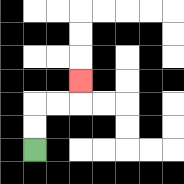{'start': '[1, 6]', 'end': '[3, 3]', 'path_directions': 'U,U,R,R,U', 'path_coordinates': '[[1, 6], [1, 5], [1, 4], [2, 4], [3, 4], [3, 3]]'}